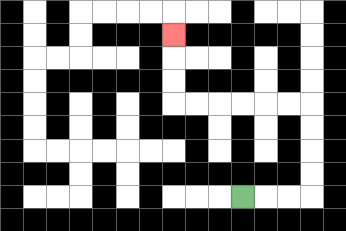{'start': '[10, 8]', 'end': '[7, 1]', 'path_directions': 'R,R,R,U,U,U,U,L,L,L,L,L,L,U,U,U', 'path_coordinates': '[[10, 8], [11, 8], [12, 8], [13, 8], [13, 7], [13, 6], [13, 5], [13, 4], [12, 4], [11, 4], [10, 4], [9, 4], [8, 4], [7, 4], [7, 3], [7, 2], [7, 1]]'}